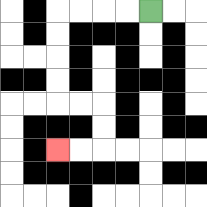{'start': '[6, 0]', 'end': '[2, 6]', 'path_directions': 'L,L,L,L,D,D,D,D,R,R,D,D,L,L', 'path_coordinates': '[[6, 0], [5, 0], [4, 0], [3, 0], [2, 0], [2, 1], [2, 2], [2, 3], [2, 4], [3, 4], [4, 4], [4, 5], [4, 6], [3, 6], [2, 6]]'}